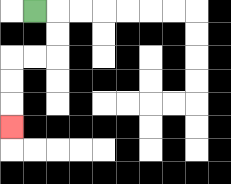{'start': '[1, 0]', 'end': '[0, 5]', 'path_directions': 'R,D,D,L,L,D,D,D', 'path_coordinates': '[[1, 0], [2, 0], [2, 1], [2, 2], [1, 2], [0, 2], [0, 3], [0, 4], [0, 5]]'}